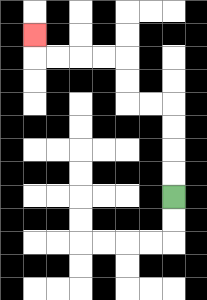{'start': '[7, 8]', 'end': '[1, 1]', 'path_directions': 'U,U,U,U,L,L,U,U,L,L,L,L,U', 'path_coordinates': '[[7, 8], [7, 7], [7, 6], [7, 5], [7, 4], [6, 4], [5, 4], [5, 3], [5, 2], [4, 2], [3, 2], [2, 2], [1, 2], [1, 1]]'}